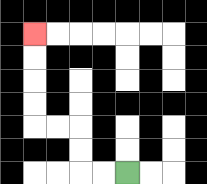{'start': '[5, 7]', 'end': '[1, 1]', 'path_directions': 'L,L,U,U,L,L,U,U,U,U', 'path_coordinates': '[[5, 7], [4, 7], [3, 7], [3, 6], [3, 5], [2, 5], [1, 5], [1, 4], [1, 3], [1, 2], [1, 1]]'}